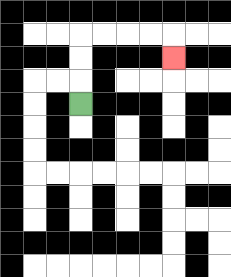{'start': '[3, 4]', 'end': '[7, 2]', 'path_directions': 'U,U,U,R,R,R,R,D', 'path_coordinates': '[[3, 4], [3, 3], [3, 2], [3, 1], [4, 1], [5, 1], [6, 1], [7, 1], [7, 2]]'}